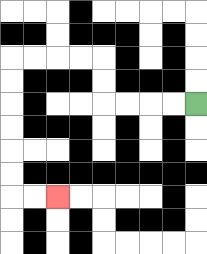{'start': '[8, 4]', 'end': '[2, 8]', 'path_directions': 'L,L,L,L,U,U,L,L,L,L,D,D,D,D,D,D,R,R', 'path_coordinates': '[[8, 4], [7, 4], [6, 4], [5, 4], [4, 4], [4, 3], [4, 2], [3, 2], [2, 2], [1, 2], [0, 2], [0, 3], [0, 4], [0, 5], [0, 6], [0, 7], [0, 8], [1, 8], [2, 8]]'}